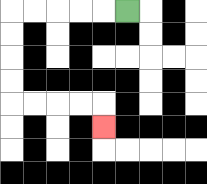{'start': '[5, 0]', 'end': '[4, 5]', 'path_directions': 'L,L,L,L,L,D,D,D,D,R,R,R,R,D', 'path_coordinates': '[[5, 0], [4, 0], [3, 0], [2, 0], [1, 0], [0, 0], [0, 1], [0, 2], [0, 3], [0, 4], [1, 4], [2, 4], [3, 4], [4, 4], [4, 5]]'}